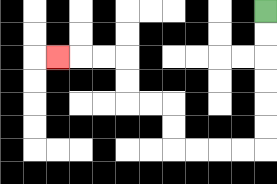{'start': '[11, 0]', 'end': '[2, 2]', 'path_directions': 'D,D,D,D,D,D,L,L,L,L,U,U,L,L,U,U,L,L,L', 'path_coordinates': '[[11, 0], [11, 1], [11, 2], [11, 3], [11, 4], [11, 5], [11, 6], [10, 6], [9, 6], [8, 6], [7, 6], [7, 5], [7, 4], [6, 4], [5, 4], [5, 3], [5, 2], [4, 2], [3, 2], [2, 2]]'}